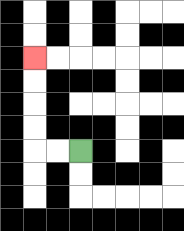{'start': '[3, 6]', 'end': '[1, 2]', 'path_directions': 'L,L,U,U,U,U', 'path_coordinates': '[[3, 6], [2, 6], [1, 6], [1, 5], [1, 4], [1, 3], [1, 2]]'}